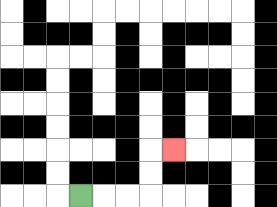{'start': '[3, 8]', 'end': '[7, 6]', 'path_directions': 'R,R,R,U,U,R', 'path_coordinates': '[[3, 8], [4, 8], [5, 8], [6, 8], [6, 7], [6, 6], [7, 6]]'}